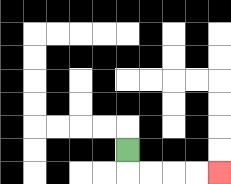{'start': '[5, 6]', 'end': '[9, 7]', 'path_directions': 'D,R,R,R,R', 'path_coordinates': '[[5, 6], [5, 7], [6, 7], [7, 7], [8, 7], [9, 7]]'}